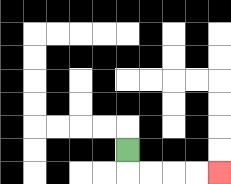{'start': '[5, 6]', 'end': '[9, 7]', 'path_directions': 'D,R,R,R,R', 'path_coordinates': '[[5, 6], [5, 7], [6, 7], [7, 7], [8, 7], [9, 7]]'}